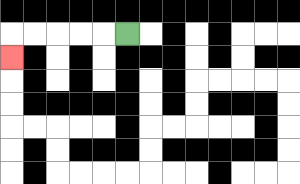{'start': '[5, 1]', 'end': '[0, 2]', 'path_directions': 'L,L,L,L,L,D', 'path_coordinates': '[[5, 1], [4, 1], [3, 1], [2, 1], [1, 1], [0, 1], [0, 2]]'}